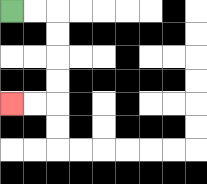{'start': '[0, 0]', 'end': '[0, 4]', 'path_directions': 'R,R,D,D,D,D,L,L', 'path_coordinates': '[[0, 0], [1, 0], [2, 0], [2, 1], [2, 2], [2, 3], [2, 4], [1, 4], [0, 4]]'}